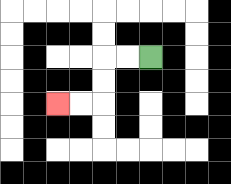{'start': '[6, 2]', 'end': '[2, 4]', 'path_directions': 'L,L,D,D,L,L', 'path_coordinates': '[[6, 2], [5, 2], [4, 2], [4, 3], [4, 4], [3, 4], [2, 4]]'}